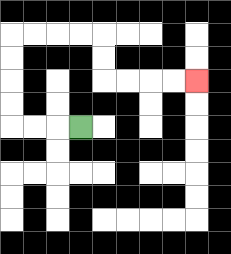{'start': '[3, 5]', 'end': '[8, 3]', 'path_directions': 'L,L,L,U,U,U,U,R,R,R,R,D,D,R,R,R,R', 'path_coordinates': '[[3, 5], [2, 5], [1, 5], [0, 5], [0, 4], [0, 3], [0, 2], [0, 1], [1, 1], [2, 1], [3, 1], [4, 1], [4, 2], [4, 3], [5, 3], [6, 3], [7, 3], [8, 3]]'}